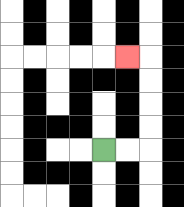{'start': '[4, 6]', 'end': '[5, 2]', 'path_directions': 'R,R,U,U,U,U,L', 'path_coordinates': '[[4, 6], [5, 6], [6, 6], [6, 5], [6, 4], [6, 3], [6, 2], [5, 2]]'}